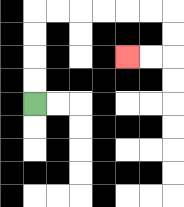{'start': '[1, 4]', 'end': '[5, 2]', 'path_directions': 'U,U,U,U,R,R,R,R,R,R,D,D,L,L', 'path_coordinates': '[[1, 4], [1, 3], [1, 2], [1, 1], [1, 0], [2, 0], [3, 0], [4, 0], [5, 0], [6, 0], [7, 0], [7, 1], [7, 2], [6, 2], [5, 2]]'}